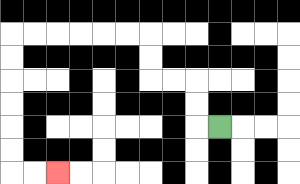{'start': '[9, 5]', 'end': '[2, 7]', 'path_directions': 'L,U,U,L,L,U,U,L,L,L,L,L,L,D,D,D,D,D,D,R,R', 'path_coordinates': '[[9, 5], [8, 5], [8, 4], [8, 3], [7, 3], [6, 3], [6, 2], [6, 1], [5, 1], [4, 1], [3, 1], [2, 1], [1, 1], [0, 1], [0, 2], [0, 3], [0, 4], [0, 5], [0, 6], [0, 7], [1, 7], [2, 7]]'}